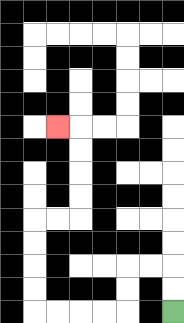{'start': '[7, 13]', 'end': '[2, 5]', 'path_directions': 'U,U,L,L,D,D,L,L,L,L,U,U,U,U,R,R,U,U,U,U,L', 'path_coordinates': '[[7, 13], [7, 12], [7, 11], [6, 11], [5, 11], [5, 12], [5, 13], [4, 13], [3, 13], [2, 13], [1, 13], [1, 12], [1, 11], [1, 10], [1, 9], [2, 9], [3, 9], [3, 8], [3, 7], [3, 6], [3, 5], [2, 5]]'}